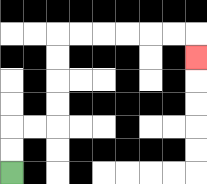{'start': '[0, 7]', 'end': '[8, 2]', 'path_directions': 'U,U,R,R,U,U,U,U,R,R,R,R,R,R,D', 'path_coordinates': '[[0, 7], [0, 6], [0, 5], [1, 5], [2, 5], [2, 4], [2, 3], [2, 2], [2, 1], [3, 1], [4, 1], [5, 1], [6, 1], [7, 1], [8, 1], [8, 2]]'}